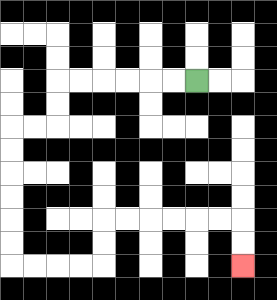{'start': '[8, 3]', 'end': '[10, 11]', 'path_directions': 'L,L,L,L,L,L,D,D,L,L,D,D,D,D,D,D,R,R,R,R,U,U,R,R,R,R,R,R,D,D', 'path_coordinates': '[[8, 3], [7, 3], [6, 3], [5, 3], [4, 3], [3, 3], [2, 3], [2, 4], [2, 5], [1, 5], [0, 5], [0, 6], [0, 7], [0, 8], [0, 9], [0, 10], [0, 11], [1, 11], [2, 11], [3, 11], [4, 11], [4, 10], [4, 9], [5, 9], [6, 9], [7, 9], [8, 9], [9, 9], [10, 9], [10, 10], [10, 11]]'}